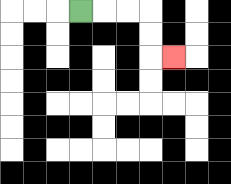{'start': '[3, 0]', 'end': '[7, 2]', 'path_directions': 'R,R,R,D,D,R', 'path_coordinates': '[[3, 0], [4, 0], [5, 0], [6, 0], [6, 1], [6, 2], [7, 2]]'}